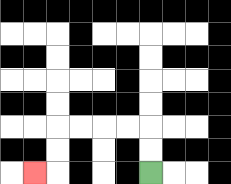{'start': '[6, 7]', 'end': '[1, 7]', 'path_directions': 'U,U,L,L,L,L,D,D,L', 'path_coordinates': '[[6, 7], [6, 6], [6, 5], [5, 5], [4, 5], [3, 5], [2, 5], [2, 6], [2, 7], [1, 7]]'}